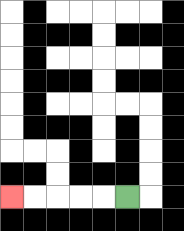{'start': '[5, 8]', 'end': '[0, 8]', 'path_directions': 'L,L,L,L,L', 'path_coordinates': '[[5, 8], [4, 8], [3, 8], [2, 8], [1, 8], [0, 8]]'}